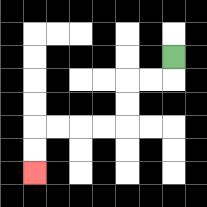{'start': '[7, 2]', 'end': '[1, 7]', 'path_directions': 'D,L,L,D,D,L,L,L,L,D,D', 'path_coordinates': '[[7, 2], [7, 3], [6, 3], [5, 3], [5, 4], [5, 5], [4, 5], [3, 5], [2, 5], [1, 5], [1, 6], [1, 7]]'}